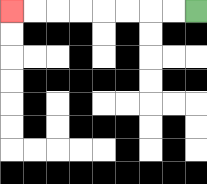{'start': '[8, 0]', 'end': '[0, 0]', 'path_directions': 'L,L,L,L,L,L,L,L', 'path_coordinates': '[[8, 0], [7, 0], [6, 0], [5, 0], [4, 0], [3, 0], [2, 0], [1, 0], [0, 0]]'}